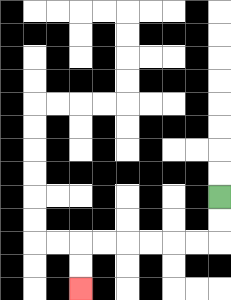{'start': '[9, 8]', 'end': '[3, 12]', 'path_directions': 'D,D,L,L,L,L,L,L,D,D', 'path_coordinates': '[[9, 8], [9, 9], [9, 10], [8, 10], [7, 10], [6, 10], [5, 10], [4, 10], [3, 10], [3, 11], [3, 12]]'}